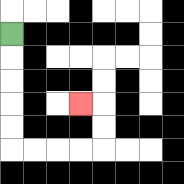{'start': '[0, 1]', 'end': '[3, 4]', 'path_directions': 'D,D,D,D,D,R,R,R,R,U,U,L', 'path_coordinates': '[[0, 1], [0, 2], [0, 3], [0, 4], [0, 5], [0, 6], [1, 6], [2, 6], [3, 6], [4, 6], [4, 5], [4, 4], [3, 4]]'}